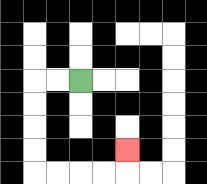{'start': '[3, 3]', 'end': '[5, 6]', 'path_directions': 'L,L,D,D,D,D,R,R,R,R,U', 'path_coordinates': '[[3, 3], [2, 3], [1, 3], [1, 4], [1, 5], [1, 6], [1, 7], [2, 7], [3, 7], [4, 7], [5, 7], [5, 6]]'}